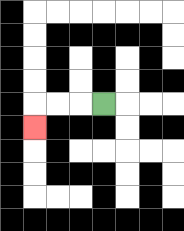{'start': '[4, 4]', 'end': '[1, 5]', 'path_directions': 'L,L,L,D', 'path_coordinates': '[[4, 4], [3, 4], [2, 4], [1, 4], [1, 5]]'}